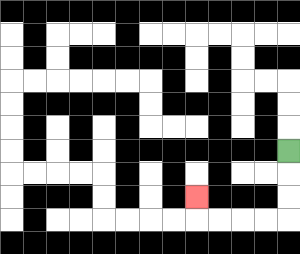{'start': '[12, 6]', 'end': '[8, 8]', 'path_directions': 'D,D,D,L,L,L,L,U', 'path_coordinates': '[[12, 6], [12, 7], [12, 8], [12, 9], [11, 9], [10, 9], [9, 9], [8, 9], [8, 8]]'}